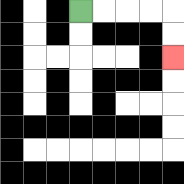{'start': '[3, 0]', 'end': '[7, 2]', 'path_directions': 'R,R,R,R,D,D', 'path_coordinates': '[[3, 0], [4, 0], [5, 0], [6, 0], [7, 0], [7, 1], [7, 2]]'}